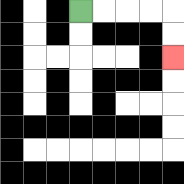{'start': '[3, 0]', 'end': '[7, 2]', 'path_directions': 'R,R,R,R,D,D', 'path_coordinates': '[[3, 0], [4, 0], [5, 0], [6, 0], [7, 0], [7, 1], [7, 2]]'}